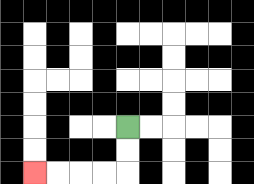{'start': '[5, 5]', 'end': '[1, 7]', 'path_directions': 'D,D,L,L,L,L', 'path_coordinates': '[[5, 5], [5, 6], [5, 7], [4, 7], [3, 7], [2, 7], [1, 7]]'}